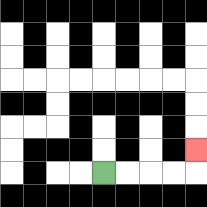{'start': '[4, 7]', 'end': '[8, 6]', 'path_directions': 'R,R,R,R,U', 'path_coordinates': '[[4, 7], [5, 7], [6, 7], [7, 7], [8, 7], [8, 6]]'}